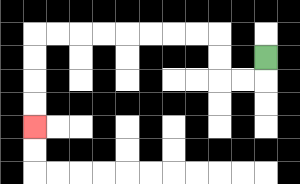{'start': '[11, 2]', 'end': '[1, 5]', 'path_directions': 'D,L,L,U,U,L,L,L,L,L,L,L,L,D,D,D,D', 'path_coordinates': '[[11, 2], [11, 3], [10, 3], [9, 3], [9, 2], [9, 1], [8, 1], [7, 1], [6, 1], [5, 1], [4, 1], [3, 1], [2, 1], [1, 1], [1, 2], [1, 3], [1, 4], [1, 5]]'}